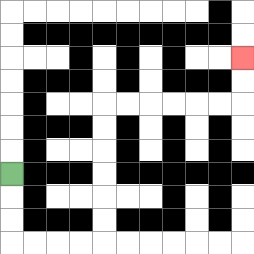{'start': '[0, 7]', 'end': '[10, 2]', 'path_directions': 'D,D,D,R,R,R,R,U,U,U,U,U,U,R,R,R,R,R,R,U,U', 'path_coordinates': '[[0, 7], [0, 8], [0, 9], [0, 10], [1, 10], [2, 10], [3, 10], [4, 10], [4, 9], [4, 8], [4, 7], [4, 6], [4, 5], [4, 4], [5, 4], [6, 4], [7, 4], [8, 4], [9, 4], [10, 4], [10, 3], [10, 2]]'}